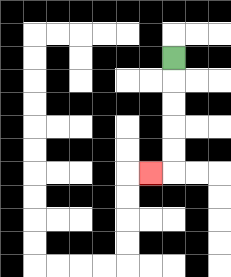{'start': '[7, 2]', 'end': '[6, 7]', 'path_directions': 'D,D,D,D,D,L', 'path_coordinates': '[[7, 2], [7, 3], [7, 4], [7, 5], [7, 6], [7, 7], [6, 7]]'}